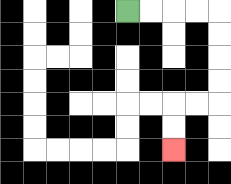{'start': '[5, 0]', 'end': '[7, 6]', 'path_directions': 'R,R,R,R,D,D,D,D,L,L,D,D', 'path_coordinates': '[[5, 0], [6, 0], [7, 0], [8, 0], [9, 0], [9, 1], [9, 2], [9, 3], [9, 4], [8, 4], [7, 4], [7, 5], [7, 6]]'}